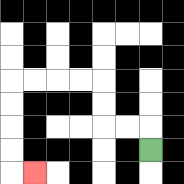{'start': '[6, 6]', 'end': '[1, 7]', 'path_directions': 'U,L,L,U,U,L,L,L,L,D,D,D,D,R', 'path_coordinates': '[[6, 6], [6, 5], [5, 5], [4, 5], [4, 4], [4, 3], [3, 3], [2, 3], [1, 3], [0, 3], [0, 4], [0, 5], [0, 6], [0, 7], [1, 7]]'}